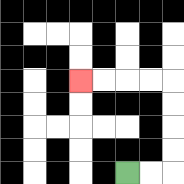{'start': '[5, 7]', 'end': '[3, 3]', 'path_directions': 'R,R,U,U,U,U,L,L,L,L', 'path_coordinates': '[[5, 7], [6, 7], [7, 7], [7, 6], [7, 5], [7, 4], [7, 3], [6, 3], [5, 3], [4, 3], [3, 3]]'}